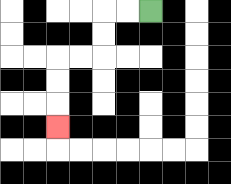{'start': '[6, 0]', 'end': '[2, 5]', 'path_directions': 'L,L,D,D,L,L,D,D,D', 'path_coordinates': '[[6, 0], [5, 0], [4, 0], [4, 1], [4, 2], [3, 2], [2, 2], [2, 3], [2, 4], [2, 5]]'}